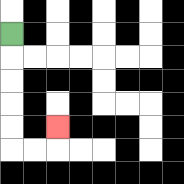{'start': '[0, 1]', 'end': '[2, 5]', 'path_directions': 'D,D,D,D,D,R,R,U', 'path_coordinates': '[[0, 1], [0, 2], [0, 3], [0, 4], [0, 5], [0, 6], [1, 6], [2, 6], [2, 5]]'}